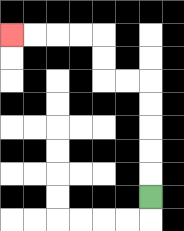{'start': '[6, 8]', 'end': '[0, 1]', 'path_directions': 'U,U,U,U,U,L,L,U,U,L,L,L,L', 'path_coordinates': '[[6, 8], [6, 7], [6, 6], [6, 5], [6, 4], [6, 3], [5, 3], [4, 3], [4, 2], [4, 1], [3, 1], [2, 1], [1, 1], [0, 1]]'}